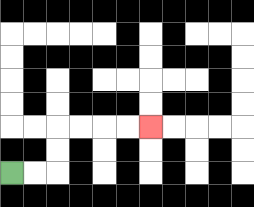{'start': '[0, 7]', 'end': '[6, 5]', 'path_directions': 'R,R,U,U,R,R,R,R', 'path_coordinates': '[[0, 7], [1, 7], [2, 7], [2, 6], [2, 5], [3, 5], [4, 5], [5, 5], [6, 5]]'}